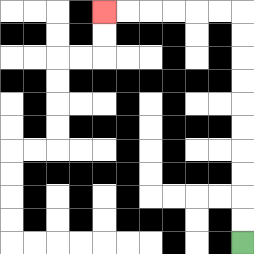{'start': '[10, 10]', 'end': '[4, 0]', 'path_directions': 'U,U,U,U,U,U,U,U,U,U,L,L,L,L,L,L', 'path_coordinates': '[[10, 10], [10, 9], [10, 8], [10, 7], [10, 6], [10, 5], [10, 4], [10, 3], [10, 2], [10, 1], [10, 0], [9, 0], [8, 0], [7, 0], [6, 0], [5, 0], [4, 0]]'}